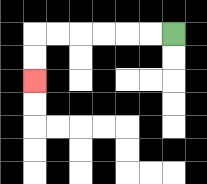{'start': '[7, 1]', 'end': '[1, 3]', 'path_directions': 'L,L,L,L,L,L,D,D', 'path_coordinates': '[[7, 1], [6, 1], [5, 1], [4, 1], [3, 1], [2, 1], [1, 1], [1, 2], [1, 3]]'}